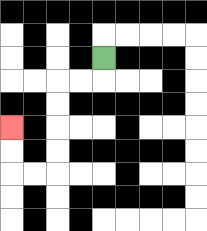{'start': '[4, 2]', 'end': '[0, 5]', 'path_directions': 'D,L,L,D,D,D,D,L,L,U,U', 'path_coordinates': '[[4, 2], [4, 3], [3, 3], [2, 3], [2, 4], [2, 5], [2, 6], [2, 7], [1, 7], [0, 7], [0, 6], [0, 5]]'}